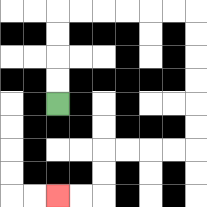{'start': '[2, 4]', 'end': '[2, 8]', 'path_directions': 'U,U,U,U,R,R,R,R,R,R,D,D,D,D,D,D,L,L,L,L,D,D,L,L', 'path_coordinates': '[[2, 4], [2, 3], [2, 2], [2, 1], [2, 0], [3, 0], [4, 0], [5, 0], [6, 0], [7, 0], [8, 0], [8, 1], [8, 2], [8, 3], [8, 4], [8, 5], [8, 6], [7, 6], [6, 6], [5, 6], [4, 6], [4, 7], [4, 8], [3, 8], [2, 8]]'}